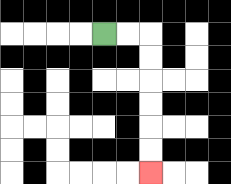{'start': '[4, 1]', 'end': '[6, 7]', 'path_directions': 'R,R,D,D,D,D,D,D', 'path_coordinates': '[[4, 1], [5, 1], [6, 1], [6, 2], [6, 3], [6, 4], [6, 5], [6, 6], [6, 7]]'}